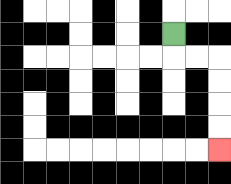{'start': '[7, 1]', 'end': '[9, 6]', 'path_directions': 'D,R,R,D,D,D,D', 'path_coordinates': '[[7, 1], [7, 2], [8, 2], [9, 2], [9, 3], [9, 4], [9, 5], [9, 6]]'}